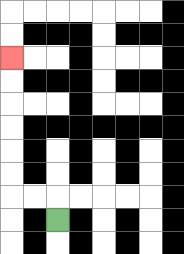{'start': '[2, 9]', 'end': '[0, 2]', 'path_directions': 'U,L,L,U,U,U,U,U,U', 'path_coordinates': '[[2, 9], [2, 8], [1, 8], [0, 8], [0, 7], [0, 6], [0, 5], [0, 4], [0, 3], [0, 2]]'}